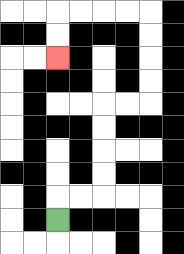{'start': '[2, 9]', 'end': '[2, 2]', 'path_directions': 'U,R,R,U,U,U,U,R,R,U,U,U,U,L,L,L,L,D,D', 'path_coordinates': '[[2, 9], [2, 8], [3, 8], [4, 8], [4, 7], [4, 6], [4, 5], [4, 4], [5, 4], [6, 4], [6, 3], [6, 2], [6, 1], [6, 0], [5, 0], [4, 0], [3, 0], [2, 0], [2, 1], [2, 2]]'}